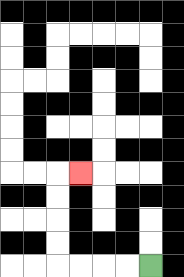{'start': '[6, 11]', 'end': '[3, 7]', 'path_directions': 'L,L,L,L,U,U,U,U,R', 'path_coordinates': '[[6, 11], [5, 11], [4, 11], [3, 11], [2, 11], [2, 10], [2, 9], [2, 8], [2, 7], [3, 7]]'}